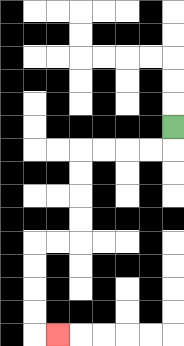{'start': '[7, 5]', 'end': '[2, 14]', 'path_directions': 'D,L,L,L,L,D,D,D,D,L,L,D,D,D,D,R', 'path_coordinates': '[[7, 5], [7, 6], [6, 6], [5, 6], [4, 6], [3, 6], [3, 7], [3, 8], [3, 9], [3, 10], [2, 10], [1, 10], [1, 11], [1, 12], [1, 13], [1, 14], [2, 14]]'}